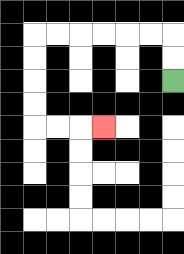{'start': '[7, 3]', 'end': '[4, 5]', 'path_directions': 'U,U,L,L,L,L,L,L,D,D,D,D,R,R,R', 'path_coordinates': '[[7, 3], [7, 2], [7, 1], [6, 1], [5, 1], [4, 1], [3, 1], [2, 1], [1, 1], [1, 2], [1, 3], [1, 4], [1, 5], [2, 5], [3, 5], [4, 5]]'}